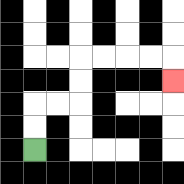{'start': '[1, 6]', 'end': '[7, 3]', 'path_directions': 'U,U,R,R,U,U,R,R,R,R,D', 'path_coordinates': '[[1, 6], [1, 5], [1, 4], [2, 4], [3, 4], [3, 3], [3, 2], [4, 2], [5, 2], [6, 2], [7, 2], [7, 3]]'}